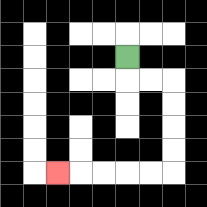{'start': '[5, 2]', 'end': '[2, 7]', 'path_directions': 'D,R,R,D,D,D,D,L,L,L,L,L', 'path_coordinates': '[[5, 2], [5, 3], [6, 3], [7, 3], [7, 4], [7, 5], [7, 6], [7, 7], [6, 7], [5, 7], [4, 7], [3, 7], [2, 7]]'}